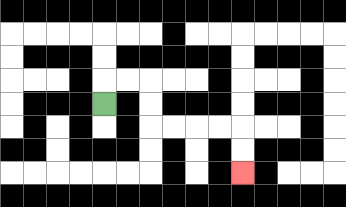{'start': '[4, 4]', 'end': '[10, 7]', 'path_directions': 'U,R,R,D,D,R,R,R,R,D,D', 'path_coordinates': '[[4, 4], [4, 3], [5, 3], [6, 3], [6, 4], [6, 5], [7, 5], [8, 5], [9, 5], [10, 5], [10, 6], [10, 7]]'}